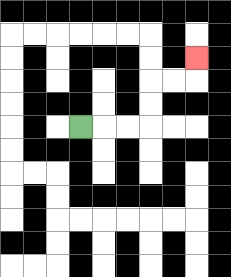{'start': '[3, 5]', 'end': '[8, 2]', 'path_directions': 'R,R,R,U,U,R,R,U', 'path_coordinates': '[[3, 5], [4, 5], [5, 5], [6, 5], [6, 4], [6, 3], [7, 3], [8, 3], [8, 2]]'}